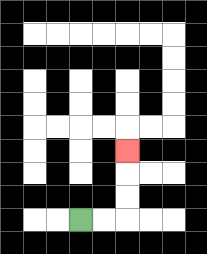{'start': '[3, 9]', 'end': '[5, 6]', 'path_directions': 'R,R,U,U,U', 'path_coordinates': '[[3, 9], [4, 9], [5, 9], [5, 8], [5, 7], [5, 6]]'}